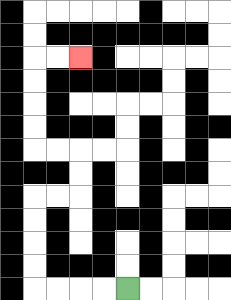{'start': '[5, 12]', 'end': '[3, 2]', 'path_directions': 'L,L,L,L,U,U,U,U,R,R,U,U,L,L,U,U,U,U,R,R', 'path_coordinates': '[[5, 12], [4, 12], [3, 12], [2, 12], [1, 12], [1, 11], [1, 10], [1, 9], [1, 8], [2, 8], [3, 8], [3, 7], [3, 6], [2, 6], [1, 6], [1, 5], [1, 4], [1, 3], [1, 2], [2, 2], [3, 2]]'}